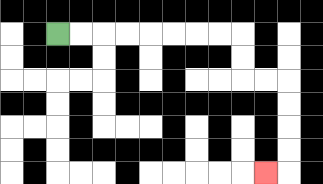{'start': '[2, 1]', 'end': '[11, 7]', 'path_directions': 'R,R,R,R,R,R,R,R,D,D,R,R,D,D,D,D,L', 'path_coordinates': '[[2, 1], [3, 1], [4, 1], [5, 1], [6, 1], [7, 1], [8, 1], [9, 1], [10, 1], [10, 2], [10, 3], [11, 3], [12, 3], [12, 4], [12, 5], [12, 6], [12, 7], [11, 7]]'}